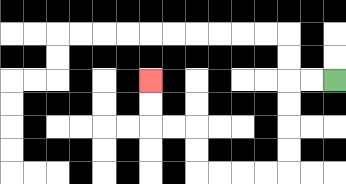{'start': '[14, 3]', 'end': '[6, 3]', 'path_directions': 'L,L,D,D,D,D,L,L,L,L,U,U,L,L,U,U', 'path_coordinates': '[[14, 3], [13, 3], [12, 3], [12, 4], [12, 5], [12, 6], [12, 7], [11, 7], [10, 7], [9, 7], [8, 7], [8, 6], [8, 5], [7, 5], [6, 5], [6, 4], [6, 3]]'}